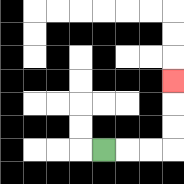{'start': '[4, 6]', 'end': '[7, 3]', 'path_directions': 'R,R,R,U,U,U', 'path_coordinates': '[[4, 6], [5, 6], [6, 6], [7, 6], [7, 5], [7, 4], [7, 3]]'}